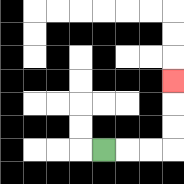{'start': '[4, 6]', 'end': '[7, 3]', 'path_directions': 'R,R,R,U,U,U', 'path_coordinates': '[[4, 6], [5, 6], [6, 6], [7, 6], [7, 5], [7, 4], [7, 3]]'}